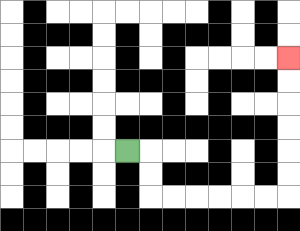{'start': '[5, 6]', 'end': '[12, 2]', 'path_directions': 'R,D,D,R,R,R,R,R,R,U,U,U,U,U,U', 'path_coordinates': '[[5, 6], [6, 6], [6, 7], [6, 8], [7, 8], [8, 8], [9, 8], [10, 8], [11, 8], [12, 8], [12, 7], [12, 6], [12, 5], [12, 4], [12, 3], [12, 2]]'}